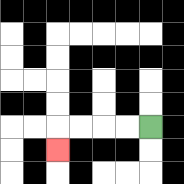{'start': '[6, 5]', 'end': '[2, 6]', 'path_directions': 'L,L,L,L,D', 'path_coordinates': '[[6, 5], [5, 5], [4, 5], [3, 5], [2, 5], [2, 6]]'}